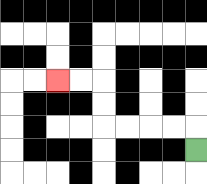{'start': '[8, 6]', 'end': '[2, 3]', 'path_directions': 'U,L,L,L,L,U,U,L,L', 'path_coordinates': '[[8, 6], [8, 5], [7, 5], [6, 5], [5, 5], [4, 5], [4, 4], [4, 3], [3, 3], [2, 3]]'}